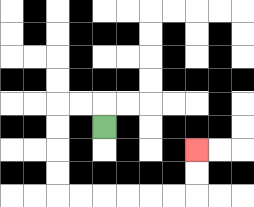{'start': '[4, 5]', 'end': '[8, 6]', 'path_directions': 'U,L,L,D,D,D,D,R,R,R,R,R,R,U,U', 'path_coordinates': '[[4, 5], [4, 4], [3, 4], [2, 4], [2, 5], [2, 6], [2, 7], [2, 8], [3, 8], [4, 8], [5, 8], [6, 8], [7, 8], [8, 8], [8, 7], [8, 6]]'}